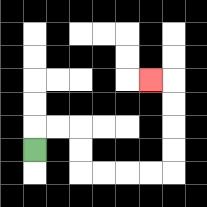{'start': '[1, 6]', 'end': '[6, 3]', 'path_directions': 'U,R,R,D,D,R,R,R,R,U,U,U,U,L', 'path_coordinates': '[[1, 6], [1, 5], [2, 5], [3, 5], [3, 6], [3, 7], [4, 7], [5, 7], [6, 7], [7, 7], [7, 6], [7, 5], [7, 4], [7, 3], [6, 3]]'}